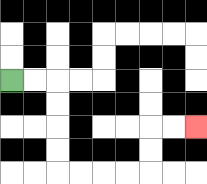{'start': '[0, 3]', 'end': '[8, 5]', 'path_directions': 'R,R,D,D,D,D,R,R,R,R,U,U,R,R', 'path_coordinates': '[[0, 3], [1, 3], [2, 3], [2, 4], [2, 5], [2, 6], [2, 7], [3, 7], [4, 7], [5, 7], [6, 7], [6, 6], [6, 5], [7, 5], [8, 5]]'}